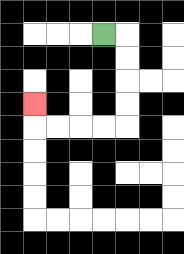{'start': '[4, 1]', 'end': '[1, 4]', 'path_directions': 'R,D,D,D,D,L,L,L,L,U', 'path_coordinates': '[[4, 1], [5, 1], [5, 2], [5, 3], [5, 4], [5, 5], [4, 5], [3, 5], [2, 5], [1, 5], [1, 4]]'}